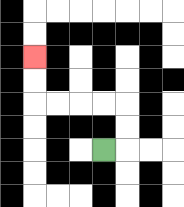{'start': '[4, 6]', 'end': '[1, 2]', 'path_directions': 'R,U,U,L,L,L,L,U,U', 'path_coordinates': '[[4, 6], [5, 6], [5, 5], [5, 4], [4, 4], [3, 4], [2, 4], [1, 4], [1, 3], [1, 2]]'}